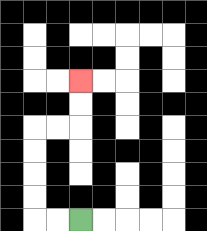{'start': '[3, 9]', 'end': '[3, 3]', 'path_directions': 'L,L,U,U,U,U,R,R,U,U', 'path_coordinates': '[[3, 9], [2, 9], [1, 9], [1, 8], [1, 7], [1, 6], [1, 5], [2, 5], [3, 5], [3, 4], [3, 3]]'}